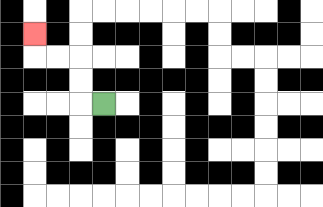{'start': '[4, 4]', 'end': '[1, 1]', 'path_directions': 'L,U,U,L,L,U', 'path_coordinates': '[[4, 4], [3, 4], [3, 3], [3, 2], [2, 2], [1, 2], [1, 1]]'}